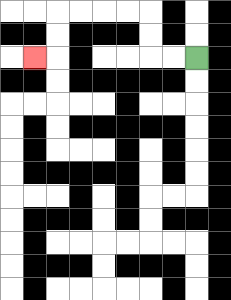{'start': '[8, 2]', 'end': '[1, 2]', 'path_directions': 'L,L,U,U,L,L,L,L,D,D,L', 'path_coordinates': '[[8, 2], [7, 2], [6, 2], [6, 1], [6, 0], [5, 0], [4, 0], [3, 0], [2, 0], [2, 1], [2, 2], [1, 2]]'}